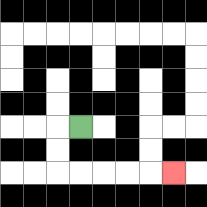{'start': '[3, 5]', 'end': '[7, 7]', 'path_directions': 'L,D,D,R,R,R,R,R', 'path_coordinates': '[[3, 5], [2, 5], [2, 6], [2, 7], [3, 7], [4, 7], [5, 7], [6, 7], [7, 7]]'}